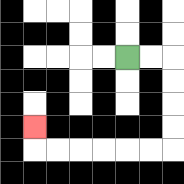{'start': '[5, 2]', 'end': '[1, 5]', 'path_directions': 'R,R,D,D,D,D,L,L,L,L,L,L,U', 'path_coordinates': '[[5, 2], [6, 2], [7, 2], [7, 3], [7, 4], [7, 5], [7, 6], [6, 6], [5, 6], [4, 6], [3, 6], [2, 6], [1, 6], [1, 5]]'}